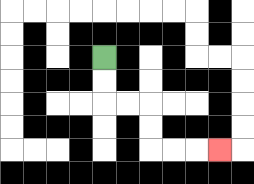{'start': '[4, 2]', 'end': '[9, 6]', 'path_directions': 'D,D,R,R,D,D,R,R,R', 'path_coordinates': '[[4, 2], [4, 3], [4, 4], [5, 4], [6, 4], [6, 5], [6, 6], [7, 6], [8, 6], [9, 6]]'}